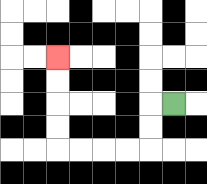{'start': '[7, 4]', 'end': '[2, 2]', 'path_directions': 'L,D,D,L,L,L,L,U,U,U,U', 'path_coordinates': '[[7, 4], [6, 4], [6, 5], [6, 6], [5, 6], [4, 6], [3, 6], [2, 6], [2, 5], [2, 4], [2, 3], [2, 2]]'}